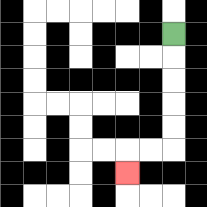{'start': '[7, 1]', 'end': '[5, 7]', 'path_directions': 'D,D,D,D,D,L,L,D', 'path_coordinates': '[[7, 1], [7, 2], [7, 3], [7, 4], [7, 5], [7, 6], [6, 6], [5, 6], [5, 7]]'}